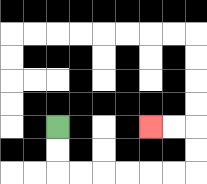{'start': '[2, 5]', 'end': '[6, 5]', 'path_directions': 'D,D,R,R,R,R,R,R,U,U,L,L', 'path_coordinates': '[[2, 5], [2, 6], [2, 7], [3, 7], [4, 7], [5, 7], [6, 7], [7, 7], [8, 7], [8, 6], [8, 5], [7, 5], [6, 5]]'}